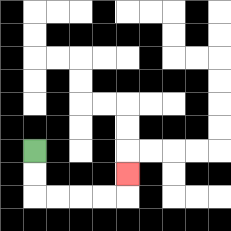{'start': '[1, 6]', 'end': '[5, 7]', 'path_directions': 'D,D,R,R,R,R,U', 'path_coordinates': '[[1, 6], [1, 7], [1, 8], [2, 8], [3, 8], [4, 8], [5, 8], [5, 7]]'}